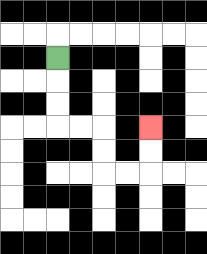{'start': '[2, 2]', 'end': '[6, 5]', 'path_directions': 'D,D,D,R,R,D,D,R,R,U,U', 'path_coordinates': '[[2, 2], [2, 3], [2, 4], [2, 5], [3, 5], [4, 5], [4, 6], [4, 7], [5, 7], [6, 7], [6, 6], [6, 5]]'}